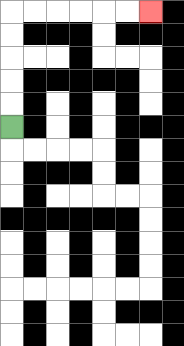{'start': '[0, 5]', 'end': '[6, 0]', 'path_directions': 'U,U,U,U,U,R,R,R,R,R,R', 'path_coordinates': '[[0, 5], [0, 4], [0, 3], [0, 2], [0, 1], [0, 0], [1, 0], [2, 0], [3, 0], [4, 0], [5, 0], [6, 0]]'}